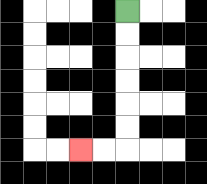{'start': '[5, 0]', 'end': '[3, 6]', 'path_directions': 'D,D,D,D,D,D,L,L', 'path_coordinates': '[[5, 0], [5, 1], [5, 2], [5, 3], [5, 4], [5, 5], [5, 6], [4, 6], [3, 6]]'}